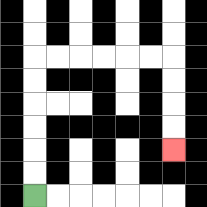{'start': '[1, 8]', 'end': '[7, 6]', 'path_directions': 'U,U,U,U,U,U,R,R,R,R,R,R,D,D,D,D', 'path_coordinates': '[[1, 8], [1, 7], [1, 6], [1, 5], [1, 4], [1, 3], [1, 2], [2, 2], [3, 2], [4, 2], [5, 2], [6, 2], [7, 2], [7, 3], [7, 4], [7, 5], [7, 6]]'}